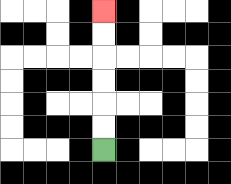{'start': '[4, 6]', 'end': '[4, 0]', 'path_directions': 'U,U,U,U,U,U', 'path_coordinates': '[[4, 6], [4, 5], [4, 4], [4, 3], [4, 2], [4, 1], [4, 0]]'}